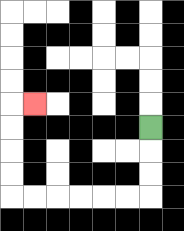{'start': '[6, 5]', 'end': '[1, 4]', 'path_directions': 'D,D,D,L,L,L,L,L,L,U,U,U,U,R', 'path_coordinates': '[[6, 5], [6, 6], [6, 7], [6, 8], [5, 8], [4, 8], [3, 8], [2, 8], [1, 8], [0, 8], [0, 7], [0, 6], [0, 5], [0, 4], [1, 4]]'}